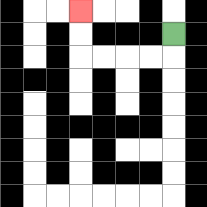{'start': '[7, 1]', 'end': '[3, 0]', 'path_directions': 'D,L,L,L,L,U,U', 'path_coordinates': '[[7, 1], [7, 2], [6, 2], [5, 2], [4, 2], [3, 2], [3, 1], [3, 0]]'}